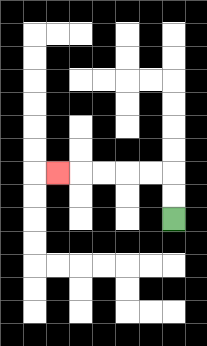{'start': '[7, 9]', 'end': '[2, 7]', 'path_directions': 'U,U,L,L,L,L,L', 'path_coordinates': '[[7, 9], [7, 8], [7, 7], [6, 7], [5, 7], [4, 7], [3, 7], [2, 7]]'}